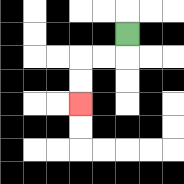{'start': '[5, 1]', 'end': '[3, 4]', 'path_directions': 'D,L,L,D,D', 'path_coordinates': '[[5, 1], [5, 2], [4, 2], [3, 2], [3, 3], [3, 4]]'}